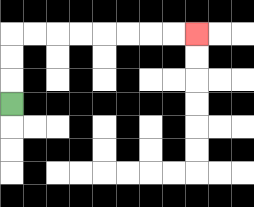{'start': '[0, 4]', 'end': '[8, 1]', 'path_directions': 'U,U,U,R,R,R,R,R,R,R,R', 'path_coordinates': '[[0, 4], [0, 3], [0, 2], [0, 1], [1, 1], [2, 1], [3, 1], [4, 1], [5, 1], [6, 1], [7, 1], [8, 1]]'}